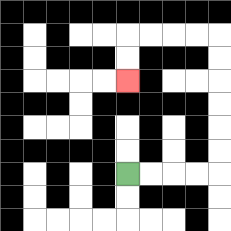{'start': '[5, 7]', 'end': '[5, 3]', 'path_directions': 'R,R,R,R,U,U,U,U,U,U,L,L,L,L,D,D', 'path_coordinates': '[[5, 7], [6, 7], [7, 7], [8, 7], [9, 7], [9, 6], [9, 5], [9, 4], [9, 3], [9, 2], [9, 1], [8, 1], [7, 1], [6, 1], [5, 1], [5, 2], [5, 3]]'}